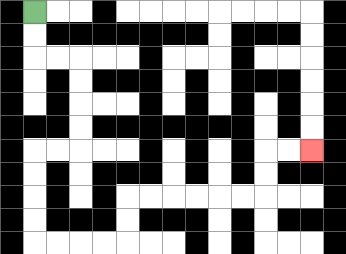{'start': '[1, 0]', 'end': '[13, 6]', 'path_directions': 'D,D,R,R,D,D,D,D,L,L,D,D,D,D,R,R,R,R,U,U,R,R,R,R,R,R,U,U,R,R', 'path_coordinates': '[[1, 0], [1, 1], [1, 2], [2, 2], [3, 2], [3, 3], [3, 4], [3, 5], [3, 6], [2, 6], [1, 6], [1, 7], [1, 8], [1, 9], [1, 10], [2, 10], [3, 10], [4, 10], [5, 10], [5, 9], [5, 8], [6, 8], [7, 8], [8, 8], [9, 8], [10, 8], [11, 8], [11, 7], [11, 6], [12, 6], [13, 6]]'}